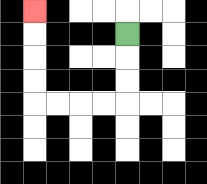{'start': '[5, 1]', 'end': '[1, 0]', 'path_directions': 'D,D,D,L,L,L,L,U,U,U,U', 'path_coordinates': '[[5, 1], [5, 2], [5, 3], [5, 4], [4, 4], [3, 4], [2, 4], [1, 4], [1, 3], [1, 2], [1, 1], [1, 0]]'}